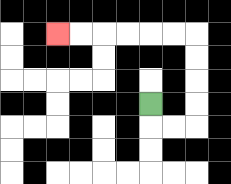{'start': '[6, 4]', 'end': '[2, 1]', 'path_directions': 'D,R,R,U,U,U,U,L,L,L,L,L,L', 'path_coordinates': '[[6, 4], [6, 5], [7, 5], [8, 5], [8, 4], [8, 3], [8, 2], [8, 1], [7, 1], [6, 1], [5, 1], [4, 1], [3, 1], [2, 1]]'}